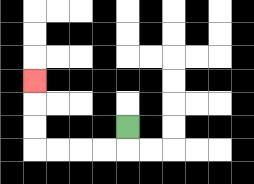{'start': '[5, 5]', 'end': '[1, 3]', 'path_directions': 'D,L,L,L,L,U,U,U', 'path_coordinates': '[[5, 5], [5, 6], [4, 6], [3, 6], [2, 6], [1, 6], [1, 5], [1, 4], [1, 3]]'}